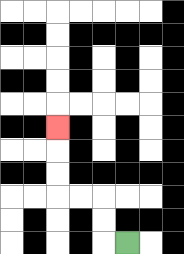{'start': '[5, 10]', 'end': '[2, 5]', 'path_directions': 'L,U,U,L,L,U,U,U', 'path_coordinates': '[[5, 10], [4, 10], [4, 9], [4, 8], [3, 8], [2, 8], [2, 7], [2, 6], [2, 5]]'}